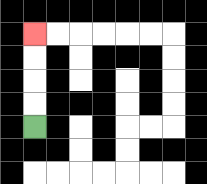{'start': '[1, 5]', 'end': '[1, 1]', 'path_directions': 'U,U,U,U', 'path_coordinates': '[[1, 5], [1, 4], [1, 3], [1, 2], [1, 1]]'}